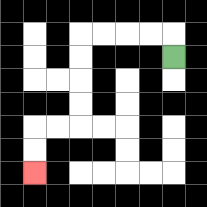{'start': '[7, 2]', 'end': '[1, 7]', 'path_directions': 'U,L,L,L,L,D,D,D,D,L,L,D,D', 'path_coordinates': '[[7, 2], [7, 1], [6, 1], [5, 1], [4, 1], [3, 1], [3, 2], [3, 3], [3, 4], [3, 5], [2, 5], [1, 5], [1, 6], [1, 7]]'}